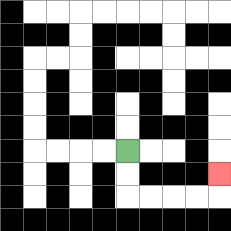{'start': '[5, 6]', 'end': '[9, 7]', 'path_directions': 'D,D,R,R,R,R,U', 'path_coordinates': '[[5, 6], [5, 7], [5, 8], [6, 8], [7, 8], [8, 8], [9, 8], [9, 7]]'}